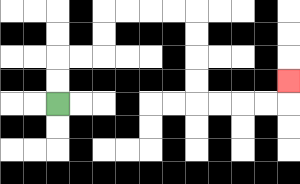{'start': '[2, 4]', 'end': '[12, 3]', 'path_directions': 'U,U,R,R,U,U,R,R,R,R,D,D,D,D,R,R,R,R,U', 'path_coordinates': '[[2, 4], [2, 3], [2, 2], [3, 2], [4, 2], [4, 1], [4, 0], [5, 0], [6, 0], [7, 0], [8, 0], [8, 1], [8, 2], [8, 3], [8, 4], [9, 4], [10, 4], [11, 4], [12, 4], [12, 3]]'}